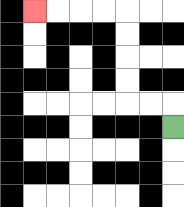{'start': '[7, 5]', 'end': '[1, 0]', 'path_directions': 'U,L,L,U,U,U,U,L,L,L,L', 'path_coordinates': '[[7, 5], [7, 4], [6, 4], [5, 4], [5, 3], [5, 2], [5, 1], [5, 0], [4, 0], [3, 0], [2, 0], [1, 0]]'}